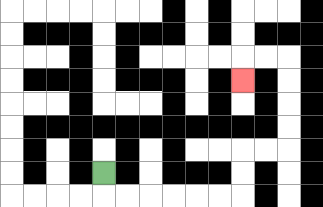{'start': '[4, 7]', 'end': '[10, 3]', 'path_directions': 'D,R,R,R,R,R,R,U,U,R,R,U,U,U,U,L,L,D', 'path_coordinates': '[[4, 7], [4, 8], [5, 8], [6, 8], [7, 8], [8, 8], [9, 8], [10, 8], [10, 7], [10, 6], [11, 6], [12, 6], [12, 5], [12, 4], [12, 3], [12, 2], [11, 2], [10, 2], [10, 3]]'}